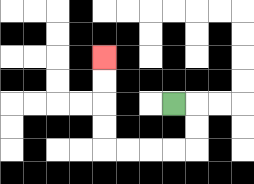{'start': '[7, 4]', 'end': '[4, 2]', 'path_directions': 'R,D,D,L,L,L,L,U,U,U,U', 'path_coordinates': '[[7, 4], [8, 4], [8, 5], [8, 6], [7, 6], [6, 6], [5, 6], [4, 6], [4, 5], [4, 4], [4, 3], [4, 2]]'}